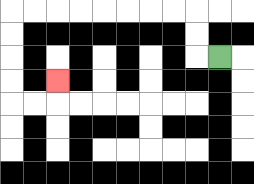{'start': '[9, 2]', 'end': '[2, 3]', 'path_directions': 'L,U,U,L,L,L,L,L,L,L,L,D,D,D,D,R,R,U', 'path_coordinates': '[[9, 2], [8, 2], [8, 1], [8, 0], [7, 0], [6, 0], [5, 0], [4, 0], [3, 0], [2, 0], [1, 0], [0, 0], [0, 1], [0, 2], [0, 3], [0, 4], [1, 4], [2, 4], [2, 3]]'}